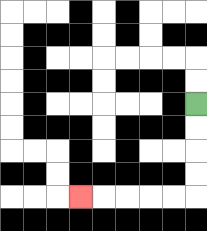{'start': '[8, 4]', 'end': '[3, 8]', 'path_directions': 'D,D,D,D,L,L,L,L,L', 'path_coordinates': '[[8, 4], [8, 5], [8, 6], [8, 7], [8, 8], [7, 8], [6, 8], [5, 8], [4, 8], [3, 8]]'}